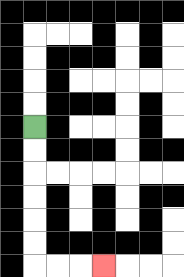{'start': '[1, 5]', 'end': '[4, 11]', 'path_directions': 'D,D,D,D,D,D,R,R,R', 'path_coordinates': '[[1, 5], [1, 6], [1, 7], [1, 8], [1, 9], [1, 10], [1, 11], [2, 11], [3, 11], [4, 11]]'}